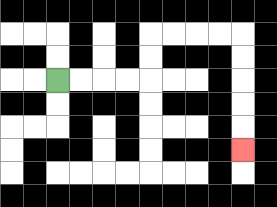{'start': '[2, 3]', 'end': '[10, 6]', 'path_directions': 'R,R,R,R,U,U,R,R,R,R,D,D,D,D,D', 'path_coordinates': '[[2, 3], [3, 3], [4, 3], [5, 3], [6, 3], [6, 2], [6, 1], [7, 1], [8, 1], [9, 1], [10, 1], [10, 2], [10, 3], [10, 4], [10, 5], [10, 6]]'}